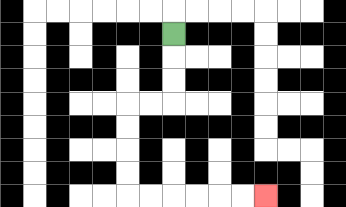{'start': '[7, 1]', 'end': '[11, 8]', 'path_directions': 'D,D,D,L,L,D,D,D,D,R,R,R,R,R,R', 'path_coordinates': '[[7, 1], [7, 2], [7, 3], [7, 4], [6, 4], [5, 4], [5, 5], [5, 6], [5, 7], [5, 8], [6, 8], [7, 8], [8, 8], [9, 8], [10, 8], [11, 8]]'}